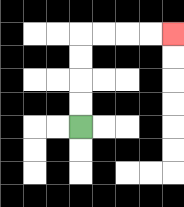{'start': '[3, 5]', 'end': '[7, 1]', 'path_directions': 'U,U,U,U,R,R,R,R', 'path_coordinates': '[[3, 5], [3, 4], [3, 3], [3, 2], [3, 1], [4, 1], [5, 1], [6, 1], [7, 1]]'}